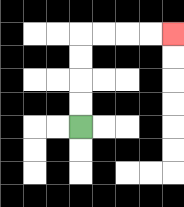{'start': '[3, 5]', 'end': '[7, 1]', 'path_directions': 'U,U,U,U,R,R,R,R', 'path_coordinates': '[[3, 5], [3, 4], [3, 3], [3, 2], [3, 1], [4, 1], [5, 1], [6, 1], [7, 1]]'}